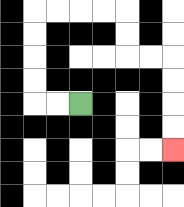{'start': '[3, 4]', 'end': '[7, 6]', 'path_directions': 'L,L,U,U,U,U,R,R,R,R,D,D,R,R,D,D,D,D', 'path_coordinates': '[[3, 4], [2, 4], [1, 4], [1, 3], [1, 2], [1, 1], [1, 0], [2, 0], [3, 0], [4, 0], [5, 0], [5, 1], [5, 2], [6, 2], [7, 2], [7, 3], [7, 4], [7, 5], [7, 6]]'}